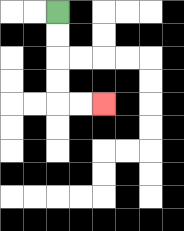{'start': '[2, 0]', 'end': '[4, 4]', 'path_directions': 'D,D,D,D,R,R', 'path_coordinates': '[[2, 0], [2, 1], [2, 2], [2, 3], [2, 4], [3, 4], [4, 4]]'}